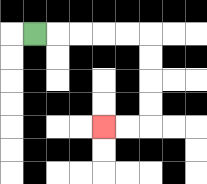{'start': '[1, 1]', 'end': '[4, 5]', 'path_directions': 'R,R,R,R,R,D,D,D,D,L,L', 'path_coordinates': '[[1, 1], [2, 1], [3, 1], [4, 1], [5, 1], [6, 1], [6, 2], [6, 3], [6, 4], [6, 5], [5, 5], [4, 5]]'}